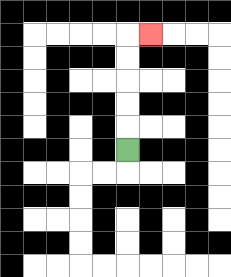{'start': '[5, 6]', 'end': '[6, 1]', 'path_directions': 'U,U,U,U,U,R', 'path_coordinates': '[[5, 6], [5, 5], [5, 4], [5, 3], [5, 2], [5, 1], [6, 1]]'}